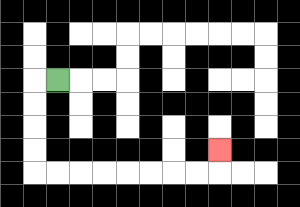{'start': '[2, 3]', 'end': '[9, 6]', 'path_directions': 'L,D,D,D,D,R,R,R,R,R,R,R,R,U', 'path_coordinates': '[[2, 3], [1, 3], [1, 4], [1, 5], [1, 6], [1, 7], [2, 7], [3, 7], [4, 7], [5, 7], [6, 7], [7, 7], [8, 7], [9, 7], [9, 6]]'}